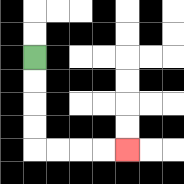{'start': '[1, 2]', 'end': '[5, 6]', 'path_directions': 'D,D,D,D,R,R,R,R', 'path_coordinates': '[[1, 2], [1, 3], [1, 4], [1, 5], [1, 6], [2, 6], [3, 6], [4, 6], [5, 6]]'}